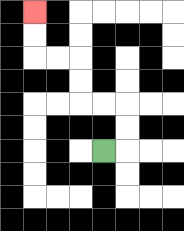{'start': '[4, 6]', 'end': '[1, 0]', 'path_directions': 'R,U,U,L,L,U,U,L,L,U,U', 'path_coordinates': '[[4, 6], [5, 6], [5, 5], [5, 4], [4, 4], [3, 4], [3, 3], [3, 2], [2, 2], [1, 2], [1, 1], [1, 0]]'}